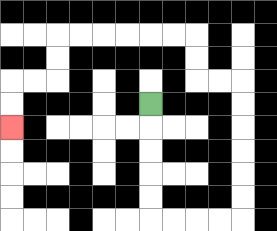{'start': '[6, 4]', 'end': '[0, 5]', 'path_directions': 'D,D,D,D,D,R,R,R,R,U,U,U,U,U,U,L,L,U,U,L,L,L,L,L,L,D,D,L,L,D,D', 'path_coordinates': '[[6, 4], [6, 5], [6, 6], [6, 7], [6, 8], [6, 9], [7, 9], [8, 9], [9, 9], [10, 9], [10, 8], [10, 7], [10, 6], [10, 5], [10, 4], [10, 3], [9, 3], [8, 3], [8, 2], [8, 1], [7, 1], [6, 1], [5, 1], [4, 1], [3, 1], [2, 1], [2, 2], [2, 3], [1, 3], [0, 3], [0, 4], [0, 5]]'}